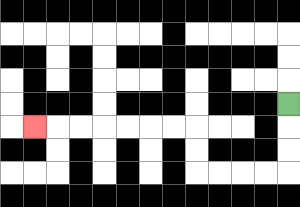{'start': '[12, 4]', 'end': '[1, 5]', 'path_directions': 'D,D,D,L,L,L,L,U,U,L,L,L,L,L,L,L', 'path_coordinates': '[[12, 4], [12, 5], [12, 6], [12, 7], [11, 7], [10, 7], [9, 7], [8, 7], [8, 6], [8, 5], [7, 5], [6, 5], [5, 5], [4, 5], [3, 5], [2, 5], [1, 5]]'}